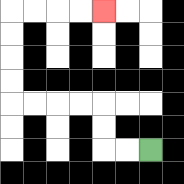{'start': '[6, 6]', 'end': '[4, 0]', 'path_directions': 'L,L,U,U,L,L,L,L,U,U,U,U,R,R,R,R', 'path_coordinates': '[[6, 6], [5, 6], [4, 6], [4, 5], [4, 4], [3, 4], [2, 4], [1, 4], [0, 4], [0, 3], [0, 2], [0, 1], [0, 0], [1, 0], [2, 0], [3, 0], [4, 0]]'}